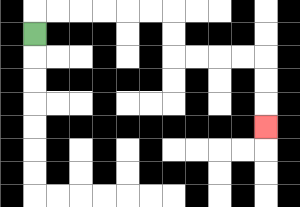{'start': '[1, 1]', 'end': '[11, 5]', 'path_directions': 'U,R,R,R,R,R,R,D,D,R,R,R,R,D,D,D', 'path_coordinates': '[[1, 1], [1, 0], [2, 0], [3, 0], [4, 0], [5, 0], [6, 0], [7, 0], [7, 1], [7, 2], [8, 2], [9, 2], [10, 2], [11, 2], [11, 3], [11, 4], [11, 5]]'}